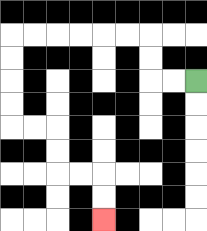{'start': '[8, 3]', 'end': '[4, 9]', 'path_directions': 'L,L,U,U,L,L,L,L,L,L,D,D,D,D,R,R,D,D,R,R,D,D', 'path_coordinates': '[[8, 3], [7, 3], [6, 3], [6, 2], [6, 1], [5, 1], [4, 1], [3, 1], [2, 1], [1, 1], [0, 1], [0, 2], [0, 3], [0, 4], [0, 5], [1, 5], [2, 5], [2, 6], [2, 7], [3, 7], [4, 7], [4, 8], [4, 9]]'}